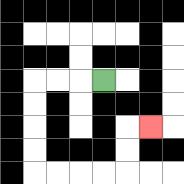{'start': '[4, 3]', 'end': '[6, 5]', 'path_directions': 'L,L,L,D,D,D,D,R,R,R,R,U,U,R', 'path_coordinates': '[[4, 3], [3, 3], [2, 3], [1, 3], [1, 4], [1, 5], [1, 6], [1, 7], [2, 7], [3, 7], [4, 7], [5, 7], [5, 6], [5, 5], [6, 5]]'}